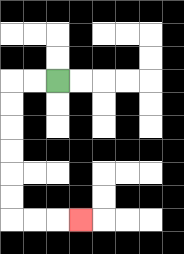{'start': '[2, 3]', 'end': '[3, 9]', 'path_directions': 'L,L,D,D,D,D,D,D,R,R,R', 'path_coordinates': '[[2, 3], [1, 3], [0, 3], [0, 4], [0, 5], [0, 6], [0, 7], [0, 8], [0, 9], [1, 9], [2, 9], [3, 9]]'}